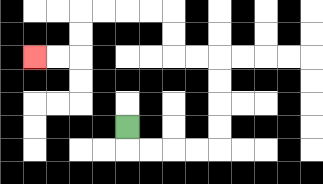{'start': '[5, 5]', 'end': '[1, 2]', 'path_directions': 'D,R,R,R,R,U,U,U,U,L,L,U,U,L,L,L,L,D,D,L,L', 'path_coordinates': '[[5, 5], [5, 6], [6, 6], [7, 6], [8, 6], [9, 6], [9, 5], [9, 4], [9, 3], [9, 2], [8, 2], [7, 2], [7, 1], [7, 0], [6, 0], [5, 0], [4, 0], [3, 0], [3, 1], [3, 2], [2, 2], [1, 2]]'}